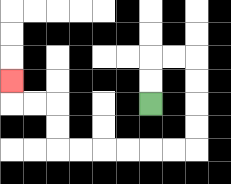{'start': '[6, 4]', 'end': '[0, 3]', 'path_directions': 'U,U,R,R,D,D,D,D,L,L,L,L,L,L,U,U,L,L,U', 'path_coordinates': '[[6, 4], [6, 3], [6, 2], [7, 2], [8, 2], [8, 3], [8, 4], [8, 5], [8, 6], [7, 6], [6, 6], [5, 6], [4, 6], [3, 6], [2, 6], [2, 5], [2, 4], [1, 4], [0, 4], [0, 3]]'}